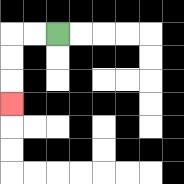{'start': '[2, 1]', 'end': '[0, 4]', 'path_directions': 'L,L,D,D,D', 'path_coordinates': '[[2, 1], [1, 1], [0, 1], [0, 2], [0, 3], [0, 4]]'}